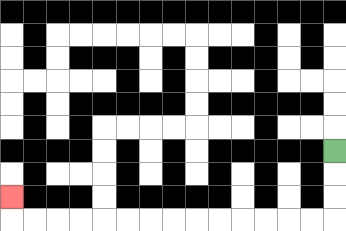{'start': '[14, 6]', 'end': '[0, 8]', 'path_directions': 'D,D,D,L,L,L,L,L,L,L,L,L,L,L,L,L,L,U', 'path_coordinates': '[[14, 6], [14, 7], [14, 8], [14, 9], [13, 9], [12, 9], [11, 9], [10, 9], [9, 9], [8, 9], [7, 9], [6, 9], [5, 9], [4, 9], [3, 9], [2, 9], [1, 9], [0, 9], [0, 8]]'}